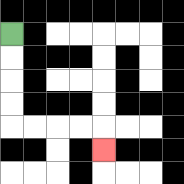{'start': '[0, 1]', 'end': '[4, 6]', 'path_directions': 'D,D,D,D,R,R,R,R,D', 'path_coordinates': '[[0, 1], [0, 2], [0, 3], [0, 4], [0, 5], [1, 5], [2, 5], [3, 5], [4, 5], [4, 6]]'}